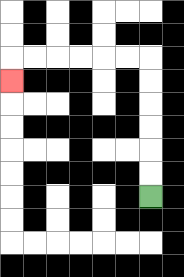{'start': '[6, 8]', 'end': '[0, 3]', 'path_directions': 'U,U,U,U,U,U,L,L,L,L,L,L,D', 'path_coordinates': '[[6, 8], [6, 7], [6, 6], [6, 5], [6, 4], [6, 3], [6, 2], [5, 2], [4, 2], [3, 2], [2, 2], [1, 2], [0, 2], [0, 3]]'}